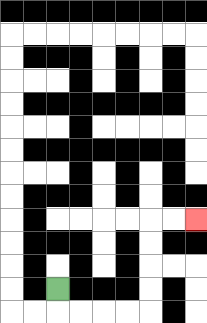{'start': '[2, 12]', 'end': '[8, 9]', 'path_directions': 'D,R,R,R,R,U,U,U,U,R,R', 'path_coordinates': '[[2, 12], [2, 13], [3, 13], [4, 13], [5, 13], [6, 13], [6, 12], [6, 11], [6, 10], [6, 9], [7, 9], [8, 9]]'}